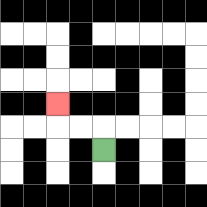{'start': '[4, 6]', 'end': '[2, 4]', 'path_directions': 'U,L,L,U', 'path_coordinates': '[[4, 6], [4, 5], [3, 5], [2, 5], [2, 4]]'}